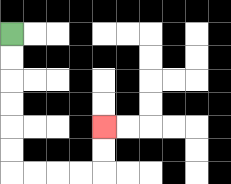{'start': '[0, 1]', 'end': '[4, 5]', 'path_directions': 'D,D,D,D,D,D,R,R,R,R,U,U', 'path_coordinates': '[[0, 1], [0, 2], [0, 3], [0, 4], [0, 5], [0, 6], [0, 7], [1, 7], [2, 7], [3, 7], [4, 7], [4, 6], [4, 5]]'}